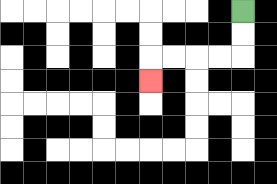{'start': '[10, 0]', 'end': '[6, 3]', 'path_directions': 'D,D,L,L,L,L,D', 'path_coordinates': '[[10, 0], [10, 1], [10, 2], [9, 2], [8, 2], [7, 2], [6, 2], [6, 3]]'}